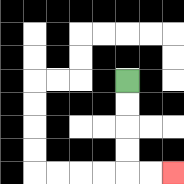{'start': '[5, 3]', 'end': '[7, 7]', 'path_directions': 'D,D,D,D,R,R', 'path_coordinates': '[[5, 3], [5, 4], [5, 5], [5, 6], [5, 7], [6, 7], [7, 7]]'}